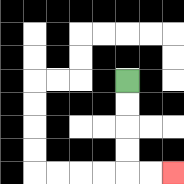{'start': '[5, 3]', 'end': '[7, 7]', 'path_directions': 'D,D,D,D,R,R', 'path_coordinates': '[[5, 3], [5, 4], [5, 5], [5, 6], [5, 7], [6, 7], [7, 7]]'}